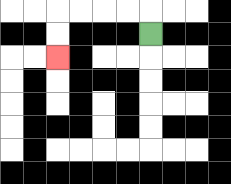{'start': '[6, 1]', 'end': '[2, 2]', 'path_directions': 'U,L,L,L,L,D,D', 'path_coordinates': '[[6, 1], [6, 0], [5, 0], [4, 0], [3, 0], [2, 0], [2, 1], [2, 2]]'}